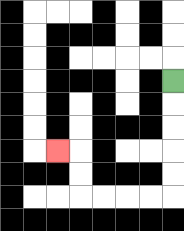{'start': '[7, 3]', 'end': '[2, 6]', 'path_directions': 'D,D,D,D,D,L,L,L,L,U,U,L', 'path_coordinates': '[[7, 3], [7, 4], [7, 5], [7, 6], [7, 7], [7, 8], [6, 8], [5, 8], [4, 8], [3, 8], [3, 7], [3, 6], [2, 6]]'}